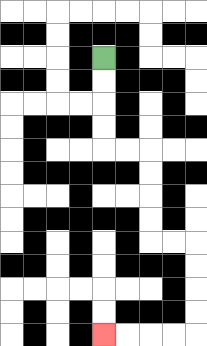{'start': '[4, 2]', 'end': '[4, 14]', 'path_directions': 'D,D,D,D,R,R,D,D,D,D,R,R,D,D,D,D,L,L,L,L', 'path_coordinates': '[[4, 2], [4, 3], [4, 4], [4, 5], [4, 6], [5, 6], [6, 6], [6, 7], [6, 8], [6, 9], [6, 10], [7, 10], [8, 10], [8, 11], [8, 12], [8, 13], [8, 14], [7, 14], [6, 14], [5, 14], [4, 14]]'}